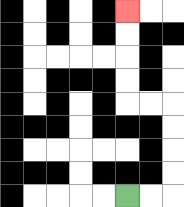{'start': '[5, 8]', 'end': '[5, 0]', 'path_directions': 'R,R,U,U,U,U,L,L,U,U,U,U', 'path_coordinates': '[[5, 8], [6, 8], [7, 8], [7, 7], [7, 6], [7, 5], [7, 4], [6, 4], [5, 4], [5, 3], [5, 2], [5, 1], [5, 0]]'}